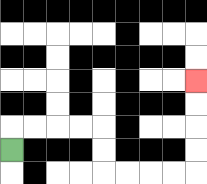{'start': '[0, 6]', 'end': '[8, 3]', 'path_directions': 'U,R,R,R,R,D,D,R,R,R,R,U,U,U,U', 'path_coordinates': '[[0, 6], [0, 5], [1, 5], [2, 5], [3, 5], [4, 5], [4, 6], [4, 7], [5, 7], [6, 7], [7, 7], [8, 7], [8, 6], [8, 5], [8, 4], [8, 3]]'}